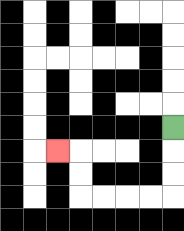{'start': '[7, 5]', 'end': '[2, 6]', 'path_directions': 'D,D,D,L,L,L,L,U,U,L', 'path_coordinates': '[[7, 5], [7, 6], [7, 7], [7, 8], [6, 8], [5, 8], [4, 8], [3, 8], [3, 7], [3, 6], [2, 6]]'}